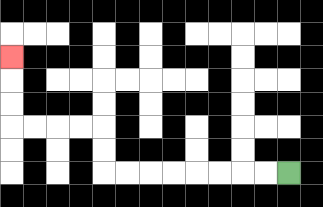{'start': '[12, 7]', 'end': '[0, 2]', 'path_directions': 'L,L,L,L,L,L,L,L,U,U,L,L,L,L,U,U,U', 'path_coordinates': '[[12, 7], [11, 7], [10, 7], [9, 7], [8, 7], [7, 7], [6, 7], [5, 7], [4, 7], [4, 6], [4, 5], [3, 5], [2, 5], [1, 5], [0, 5], [0, 4], [0, 3], [0, 2]]'}